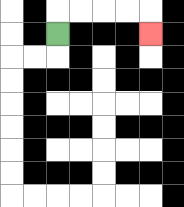{'start': '[2, 1]', 'end': '[6, 1]', 'path_directions': 'U,R,R,R,R,D', 'path_coordinates': '[[2, 1], [2, 0], [3, 0], [4, 0], [5, 0], [6, 0], [6, 1]]'}